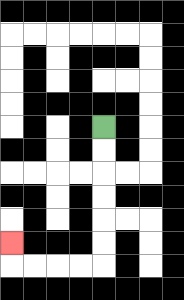{'start': '[4, 5]', 'end': '[0, 10]', 'path_directions': 'D,D,D,D,D,D,L,L,L,L,U', 'path_coordinates': '[[4, 5], [4, 6], [4, 7], [4, 8], [4, 9], [4, 10], [4, 11], [3, 11], [2, 11], [1, 11], [0, 11], [0, 10]]'}